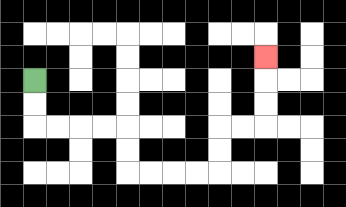{'start': '[1, 3]', 'end': '[11, 2]', 'path_directions': 'D,D,R,R,R,R,D,D,R,R,R,R,U,U,R,R,U,U,U', 'path_coordinates': '[[1, 3], [1, 4], [1, 5], [2, 5], [3, 5], [4, 5], [5, 5], [5, 6], [5, 7], [6, 7], [7, 7], [8, 7], [9, 7], [9, 6], [9, 5], [10, 5], [11, 5], [11, 4], [11, 3], [11, 2]]'}